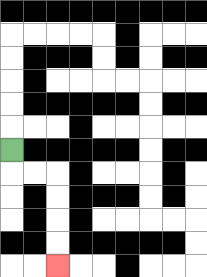{'start': '[0, 6]', 'end': '[2, 11]', 'path_directions': 'D,R,R,D,D,D,D', 'path_coordinates': '[[0, 6], [0, 7], [1, 7], [2, 7], [2, 8], [2, 9], [2, 10], [2, 11]]'}